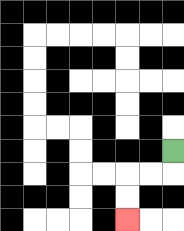{'start': '[7, 6]', 'end': '[5, 9]', 'path_directions': 'D,L,L,D,D', 'path_coordinates': '[[7, 6], [7, 7], [6, 7], [5, 7], [5, 8], [5, 9]]'}